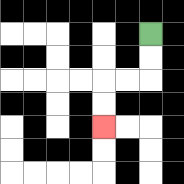{'start': '[6, 1]', 'end': '[4, 5]', 'path_directions': 'D,D,L,L,D,D', 'path_coordinates': '[[6, 1], [6, 2], [6, 3], [5, 3], [4, 3], [4, 4], [4, 5]]'}